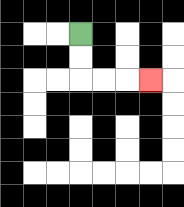{'start': '[3, 1]', 'end': '[6, 3]', 'path_directions': 'D,D,R,R,R', 'path_coordinates': '[[3, 1], [3, 2], [3, 3], [4, 3], [5, 3], [6, 3]]'}